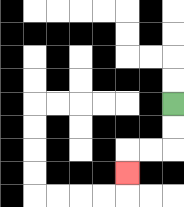{'start': '[7, 4]', 'end': '[5, 7]', 'path_directions': 'D,D,L,L,D', 'path_coordinates': '[[7, 4], [7, 5], [7, 6], [6, 6], [5, 6], [5, 7]]'}